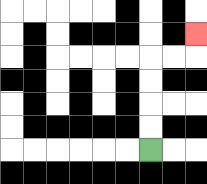{'start': '[6, 6]', 'end': '[8, 1]', 'path_directions': 'U,U,U,U,R,R,U', 'path_coordinates': '[[6, 6], [6, 5], [6, 4], [6, 3], [6, 2], [7, 2], [8, 2], [8, 1]]'}